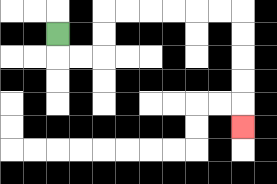{'start': '[2, 1]', 'end': '[10, 5]', 'path_directions': 'D,R,R,U,U,R,R,R,R,R,R,D,D,D,D,D', 'path_coordinates': '[[2, 1], [2, 2], [3, 2], [4, 2], [4, 1], [4, 0], [5, 0], [6, 0], [7, 0], [8, 0], [9, 0], [10, 0], [10, 1], [10, 2], [10, 3], [10, 4], [10, 5]]'}